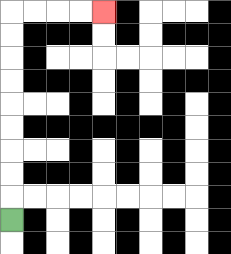{'start': '[0, 9]', 'end': '[4, 0]', 'path_directions': 'U,U,U,U,U,U,U,U,U,R,R,R,R', 'path_coordinates': '[[0, 9], [0, 8], [0, 7], [0, 6], [0, 5], [0, 4], [0, 3], [0, 2], [0, 1], [0, 0], [1, 0], [2, 0], [3, 0], [4, 0]]'}